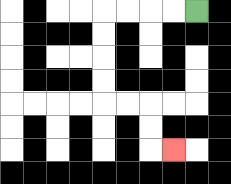{'start': '[8, 0]', 'end': '[7, 6]', 'path_directions': 'L,L,L,L,D,D,D,D,R,R,D,D,R', 'path_coordinates': '[[8, 0], [7, 0], [6, 0], [5, 0], [4, 0], [4, 1], [4, 2], [4, 3], [4, 4], [5, 4], [6, 4], [6, 5], [6, 6], [7, 6]]'}